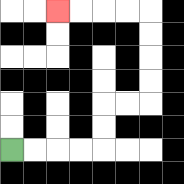{'start': '[0, 6]', 'end': '[2, 0]', 'path_directions': 'R,R,R,R,U,U,R,R,U,U,U,U,L,L,L,L', 'path_coordinates': '[[0, 6], [1, 6], [2, 6], [3, 6], [4, 6], [4, 5], [4, 4], [5, 4], [6, 4], [6, 3], [6, 2], [6, 1], [6, 0], [5, 0], [4, 0], [3, 0], [2, 0]]'}